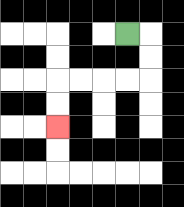{'start': '[5, 1]', 'end': '[2, 5]', 'path_directions': 'R,D,D,L,L,L,L,D,D', 'path_coordinates': '[[5, 1], [6, 1], [6, 2], [6, 3], [5, 3], [4, 3], [3, 3], [2, 3], [2, 4], [2, 5]]'}